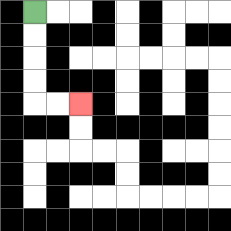{'start': '[1, 0]', 'end': '[3, 4]', 'path_directions': 'D,D,D,D,R,R', 'path_coordinates': '[[1, 0], [1, 1], [1, 2], [1, 3], [1, 4], [2, 4], [3, 4]]'}